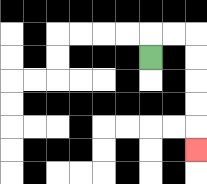{'start': '[6, 2]', 'end': '[8, 6]', 'path_directions': 'U,R,R,D,D,D,D,D', 'path_coordinates': '[[6, 2], [6, 1], [7, 1], [8, 1], [8, 2], [8, 3], [8, 4], [8, 5], [8, 6]]'}